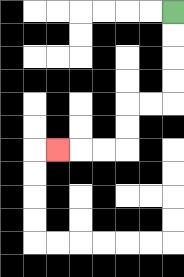{'start': '[7, 0]', 'end': '[2, 6]', 'path_directions': 'D,D,D,D,L,L,D,D,L,L,L', 'path_coordinates': '[[7, 0], [7, 1], [7, 2], [7, 3], [7, 4], [6, 4], [5, 4], [5, 5], [5, 6], [4, 6], [3, 6], [2, 6]]'}